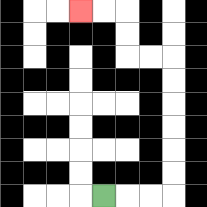{'start': '[4, 8]', 'end': '[3, 0]', 'path_directions': 'R,R,R,U,U,U,U,U,U,L,L,U,U,L,L', 'path_coordinates': '[[4, 8], [5, 8], [6, 8], [7, 8], [7, 7], [7, 6], [7, 5], [7, 4], [7, 3], [7, 2], [6, 2], [5, 2], [5, 1], [5, 0], [4, 0], [3, 0]]'}